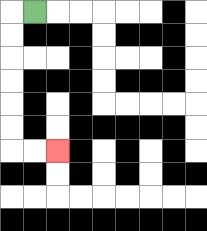{'start': '[1, 0]', 'end': '[2, 6]', 'path_directions': 'L,D,D,D,D,D,D,R,R', 'path_coordinates': '[[1, 0], [0, 0], [0, 1], [0, 2], [0, 3], [0, 4], [0, 5], [0, 6], [1, 6], [2, 6]]'}